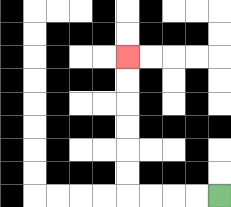{'start': '[9, 8]', 'end': '[5, 2]', 'path_directions': 'L,L,L,L,U,U,U,U,U,U', 'path_coordinates': '[[9, 8], [8, 8], [7, 8], [6, 8], [5, 8], [5, 7], [5, 6], [5, 5], [5, 4], [5, 3], [5, 2]]'}